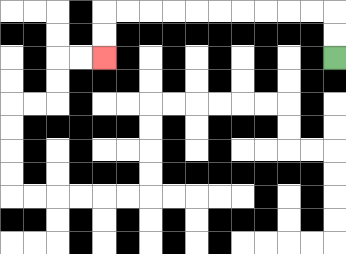{'start': '[14, 2]', 'end': '[4, 2]', 'path_directions': 'U,U,L,L,L,L,L,L,L,L,L,L,D,D', 'path_coordinates': '[[14, 2], [14, 1], [14, 0], [13, 0], [12, 0], [11, 0], [10, 0], [9, 0], [8, 0], [7, 0], [6, 0], [5, 0], [4, 0], [4, 1], [4, 2]]'}